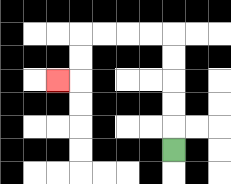{'start': '[7, 6]', 'end': '[2, 3]', 'path_directions': 'U,U,U,U,U,L,L,L,L,D,D,L', 'path_coordinates': '[[7, 6], [7, 5], [7, 4], [7, 3], [7, 2], [7, 1], [6, 1], [5, 1], [4, 1], [3, 1], [3, 2], [3, 3], [2, 3]]'}